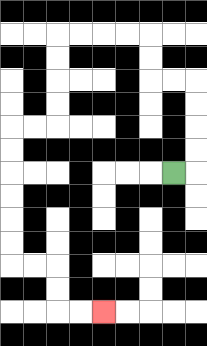{'start': '[7, 7]', 'end': '[4, 13]', 'path_directions': 'R,U,U,U,U,L,L,U,U,L,L,L,L,D,D,D,D,L,L,D,D,D,D,D,D,R,R,D,D,R,R', 'path_coordinates': '[[7, 7], [8, 7], [8, 6], [8, 5], [8, 4], [8, 3], [7, 3], [6, 3], [6, 2], [6, 1], [5, 1], [4, 1], [3, 1], [2, 1], [2, 2], [2, 3], [2, 4], [2, 5], [1, 5], [0, 5], [0, 6], [0, 7], [0, 8], [0, 9], [0, 10], [0, 11], [1, 11], [2, 11], [2, 12], [2, 13], [3, 13], [4, 13]]'}